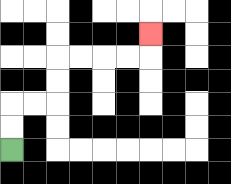{'start': '[0, 6]', 'end': '[6, 1]', 'path_directions': 'U,U,R,R,U,U,R,R,R,R,U', 'path_coordinates': '[[0, 6], [0, 5], [0, 4], [1, 4], [2, 4], [2, 3], [2, 2], [3, 2], [4, 2], [5, 2], [6, 2], [6, 1]]'}